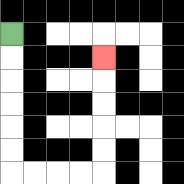{'start': '[0, 1]', 'end': '[4, 2]', 'path_directions': 'D,D,D,D,D,D,R,R,R,R,U,U,U,U,U', 'path_coordinates': '[[0, 1], [0, 2], [0, 3], [0, 4], [0, 5], [0, 6], [0, 7], [1, 7], [2, 7], [3, 7], [4, 7], [4, 6], [4, 5], [4, 4], [4, 3], [4, 2]]'}